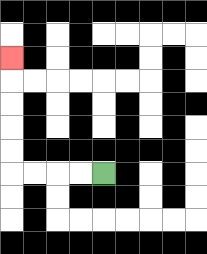{'start': '[4, 7]', 'end': '[0, 2]', 'path_directions': 'L,L,L,L,U,U,U,U,U', 'path_coordinates': '[[4, 7], [3, 7], [2, 7], [1, 7], [0, 7], [0, 6], [0, 5], [0, 4], [0, 3], [0, 2]]'}